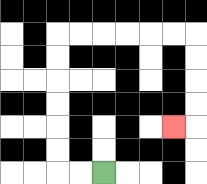{'start': '[4, 7]', 'end': '[7, 5]', 'path_directions': 'L,L,U,U,U,U,U,U,R,R,R,R,R,R,D,D,D,D,L', 'path_coordinates': '[[4, 7], [3, 7], [2, 7], [2, 6], [2, 5], [2, 4], [2, 3], [2, 2], [2, 1], [3, 1], [4, 1], [5, 1], [6, 1], [7, 1], [8, 1], [8, 2], [8, 3], [8, 4], [8, 5], [7, 5]]'}